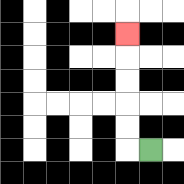{'start': '[6, 6]', 'end': '[5, 1]', 'path_directions': 'L,U,U,U,U,U', 'path_coordinates': '[[6, 6], [5, 6], [5, 5], [5, 4], [5, 3], [5, 2], [5, 1]]'}